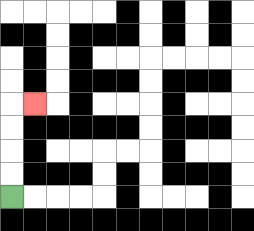{'start': '[0, 8]', 'end': '[1, 4]', 'path_directions': 'U,U,U,U,R', 'path_coordinates': '[[0, 8], [0, 7], [0, 6], [0, 5], [0, 4], [1, 4]]'}